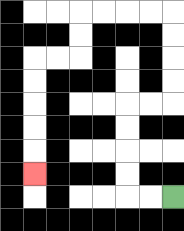{'start': '[7, 8]', 'end': '[1, 7]', 'path_directions': 'L,L,U,U,U,U,R,R,U,U,U,U,L,L,L,L,D,D,L,L,D,D,D,D,D', 'path_coordinates': '[[7, 8], [6, 8], [5, 8], [5, 7], [5, 6], [5, 5], [5, 4], [6, 4], [7, 4], [7, 3], [7, 2], [7, 1], [7, 0], [6, 0], [5, 0], [4, 0], [3, 0], [3, 1], [3, 2], [2, 2], [1, 2], [1, 3], [1, 4], [1, 5], [1, 6], [1, 7]]'}